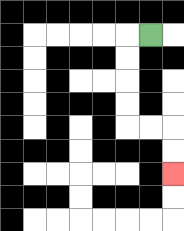{'start': '[6, 1]', 'end': '[7, 7]', 'path_directions': 'L,D,D,D,D,R,R,D,D', 'path_coordinates': '[[6, 1], [5, 1], [5, 2], [5, 3], [5, 4], [5, 5], [6, 5], [7, 5], [7, 6], [7, 7]]'}